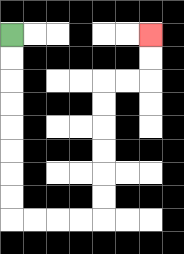{'start': '[0, 1]', 'end': '[6, 1]', 'path_directions': 'D,D,D,D,D,D,D,D,R,R,R,R,U,U,U,U,U,U,R,R,U,U', 'path_coordinates': '[[0, 1], [0, 2], [0, 3], [0, 4], [0, 5], [0, 6], [0, 7], [0, 8], [0, 9], [1, 9], [2, 9], [3, 9], [4, 9], [4, 8], [4, 7], [4, 6], [4, 5], [4, 4], [4, 3], [5, 3], [6, 3], [6, 2], [6, 1]]'}